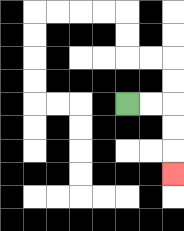{'start': '[5, 4]', 'end': '[7, 7]', 'path_directions': 'R,R,D,D,D', 'path_coordinates': '[[5, 4], [6, 4], [7, 4], [7, 5], [7, 6], [7, 7]]'}